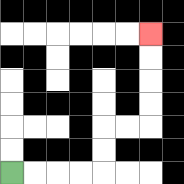{'start': '[0, 7]', 'end': '[6, 1]', 'path_directions': 'R,R,R,R,U,U,R,R,U,U,U,U', 'path_coordinates': '[[0, 7], [1, 7], [2, 7], [3, 7], [4, 7], [4, 6], [4, 5], [5, 5], [6, 5], [6, 4], [6, 3], [6, 2], [6, 1]]'}